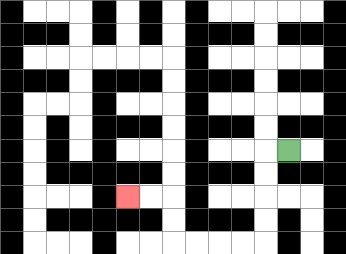{'start': '[12, 6]', 'end': '[5, 8]', 'path_directions': 'L,D,D,D,D,L,L,L,L,U,U,L,L', 'path_coordinates': '[[12, 6], [11, 6], [11, 7], [11, 8], [11, 9], [11, 10], [10, 10], [9, 10], [8, 10], [7, 10], [7, 9], [7, 8], [6, 8], [5, 8]]'}